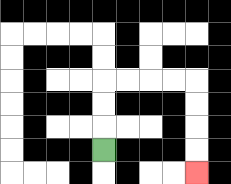{'start': '[4, 6]', 'end': '[8, 7]', 'path_directions': 'U,U,U,R,R,R,R,D,D,D,D', 'path_coordinates': '[[4, 6], [4, 5], [4, 4], [4, 3], [5, 3], [6, 3], [7, 3], [8, 3], [8, 4], [8, 5], [8, 6], [8, 7]]'}